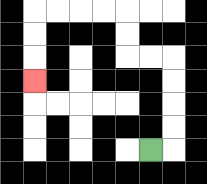{'start': '[6, 6]', 'end': '[1, 3]', 'path_directions': 'R,U,U,U,U,L,L,U,U,L,L,L,L,D,D,D', 'path_coordinates': '[[6, 6], [7, 6], [7, 5], [7, 4], [7, 3], [7, 2], [6, 2], [5, 2], [5, 1], [5, 0], [4, 0], [3, 0], [2, 0], [1, 0], [1, 1], [1, 2], [1, 3]]'}